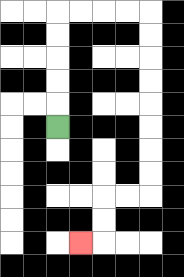{'start': '[2, 5]', 'end': '[3, 10]', 'path_directions': 'U,U,U,U,U,R,R,R,R,D,D,D,D,D,D,D,D,L,L,D,D,L', 'path_coordinates': '[[2, 5], [2, 4], [2, 3], [2, 2], [2, 1], [2, 0], [3, 0], [4, 0], [5, 0], [6, 0], [6, 1], [6, 2], [6, 3], [6, 4], [6, 5], [6, 6], [6, 7], [6, 8], [5, 8], [4, 8], [4, 9], [4, 10], [3, 10]]'}